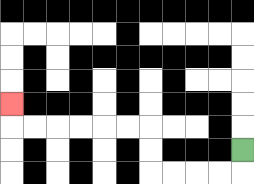{'start': '[10, 6]', 'end': '[0, 4]', 'path_directions': 'D,L,L,L,L,U,U,L,L,L,L,L,L,U', 'path_coordinates': '[[10, 6], [10, 7], [9, 7], [8, 7], [7, 7], [6, 7], [6, 6], [6, 5], [5, 5], [4, 5], [3, 5], [2, 5], [1, 5], [0, 5], [0, 4]]'}